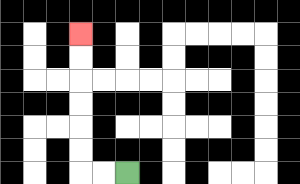{'start': '[5, 7]', 'end': '[3, 1]', 'path_directions': 'L,L,U,U,U,U,U,U', 'path_coordinates': '[[5, 7], [4, 7], [3, 7], [3, 6], [3, 5], [3, 4], [3, 3], [3, 2], [3, 1]]'}